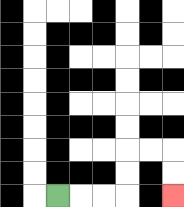{'start': '[2, 8]', 'end': '[7, 8]', 'path_directions': 'R,R,R,U,U,R,R,D,D', 'path_coordinates': '[[2, 8], [3, 8], [4, 8], [5, 8], [5, 7], [5, 6], [6, 6], [7, 6], [7, 7], [7, 8]]'}